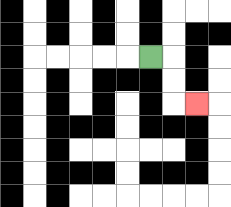{'start': '[6, 2]', 'end': '[8, 4]', 'path_directions': 'R,D,D,R', 'path_coordinates': '[[6, 2], [7, 2], [7, 3], [7, 4], [8, 4]]'}